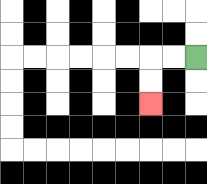{'start': '[8, 2]', 'end': '[6, 4]', 'path_directions': 'L,L,D,D', 'path_coordinates': '[[8, 2], [7, 2], [6, 2], [6, 3], [6, 4]]'}